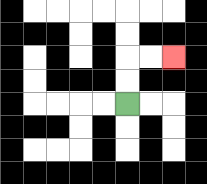{'start': '[5, 4]', 'end': '[7, 2]', 'path_directions': 'U,U,R,R', 'path_coordinates': '[[5, 4], [5, 3], [5, 2], [6, 2], [7, 2]]'}